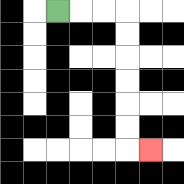{'start': '[2, 0]', 'end': '[6, 6]', 'path_directions': 'R,R,R,D,D,D,D,D,D,R', 'path_coordinates': '[[2, 0], [3, 0], [4, 0], [5, 0], [5, 1], [5, 2], [5, 3], [5, 4], [5, 5], [5, 6], [6, 6]]'}